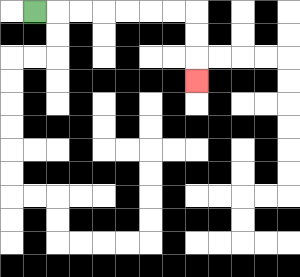{'start': '[1, 0]', 'end': '[8, 3]', 'path_directions': 'R,R,R,R,R,R,R,D,D,D', 'path_coordinates': '[[1, 0], [2, 0], [3, 0], [4, 0], [5, 0], [6, 0], [7, 0], [8, 0], [8, 1], [8, 2], [8, 3]]'}